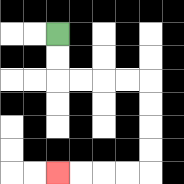{'start': '[2, 1]', 'end': '[2, 7]', 'path_directions': 'D,D,R,R,R,R,D,D,D,D,L,L,L,L', 'path_coordinates': '[[2, 1], [2, 2], [2, 3], [3, 3], [4, 3], [5, 3], [6, 3], [6, 4], [6, 5], [6, 6], [6, 7], [5, 7], [4, 7], [3, 7], [2, 7]]'}